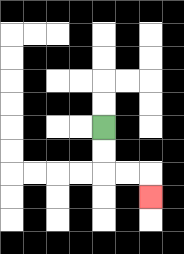{'start': '[4, 5]', 'end': '[6, 8]', 'path_directions': 'D,D,R,R,D', 'path_coordinates': '[[4, 5], [4, 6], [4, 7], [5, 7], [6, 7], [6, 8]]'}